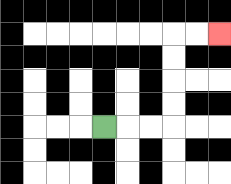{'start': '[4, 5]', 'end': '[9, 1]', 'path_directions': 'R,R,R,U,U,U,U,R,R', 'path_coordinates': '[[4, 5], [5, 5], [6, 5], [7, 5], [7, 4], [7, 3], [7, 2], [7, 1], [8, 1], [9, 1]]'}